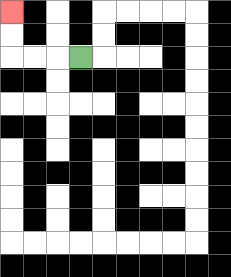{'start': '[3, 2]', 'end': '[0, 0]', 'path_directions': 'L,L,L,U,U', 'path_coordinates': '[[3, 2], [2, 2], [1, 2], [0, 2], [0, 1], [0, 0]]'}